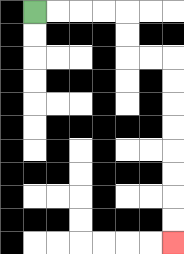{'start': '[1, 0]', 'end': '[7, 10]', 'path_directions': 'R,R,R,R,D,D,R,R,D,D,D,D,D,D,D,D', 'path_coordinates': '[[1, 0], [2, 0], [3, 0], [4, 0], [5, 0], [5, 1], [5, 2], [6, 2], [7, 2], [7, 3], [7, 4], [7, 5], [7, 6], [7, 7], [7, 8], [7, 9], [7, 10]]'}